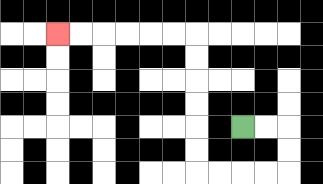{'start': '[10, 5]', 'end': '[2, 1]', 'path_directions': 'R,R,D,D,L,L,L,L,U,U,U,U,U,U,L,L,L,L,L,L', 'path_coordinates': '[[10, 5], [11, 5], [12, 5], [12, 6], [12, 7], [11, 7], [10, 7], [9, 7], [8, 7], [8, 6], [8, 5], [8, 4], [8, 3], [8, 2], [8, 1], [7, 1], [6, 1], [5, 1], [4, 1], [3, 1], [2, 1]]'}